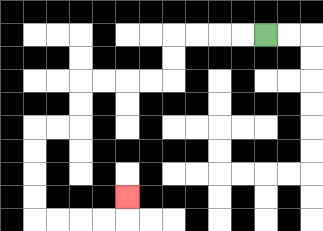{'start': '[11, 1]', 'end': '[5, 8]', 'path_directions': 'L,L,L,L,D,D,L,L,L,L,D,D,L,L,D,D,D,D,R,R,R,R,U', 'path_coordinates': '[[11, 1], [10, 1], [9, 1], [8, 1], [7, 1], [7, 2], [7, 3], [6, 3], [5, 3], [4, 3], [3, 3], [3, 4], [3, 5], [2, 5], [1, 5], [1, 6], [1, 7], [1, 8], [1, 9], [2, 9], [3, 9], [4, 9], [5, 9], [5, 8]]'}